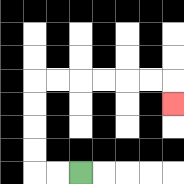{'start': '[3, 7]', 'end': '[7, 4]', 'path_directions': 'L,L,U,U,U,U,R,R,R,R,R,R,D', 'path_coordinates': '[[3, 7], [2, 7], [1, 7], [1, 6], [1, 5], [1, 4], [1, 3], [2, 3], [3, 3], [4, 3], [5, 3], [6, 3], [7, 3], [7, 4]]'}